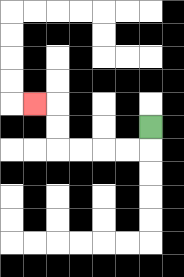{'start': '[6, 5]', 'end': '[1, 4]', 'path_directions': 'D,L,L,L,L,U,U,L', 'path_coordinates': '[[6, 5], [6, 6], [5, 6], [4, 6], [3, 6], [2, 6], [2, 5], [2, 4], [1, 4]]'}